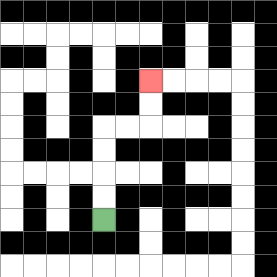{'start': '[4, 9]', 'end': '[6, 3]', 'path_directions': 'U,U,U,U,R,R,U,U', 'path_coordinates': '[[4, 9], [4, 8], [4, 7], [4, 6], [4, 5], [5, 5], [6, 5], [6, 4], [6, 3]]'}